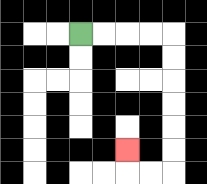{'start': '[3, 1]', 'end': '[5, 6]', 'path_directions': 'R,R,R,R,D,D,D,D,D,D,L,L,U', 'path_coordinates': '[[3, 1], [4, 1], [5, 1], [6, 1], [7, 1], [7, 2], [7, 3], [7, 4], [7, 5], [7, 6], [7, 7], [6, 7], [5, 7], [5, 6]]'}